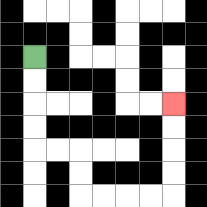{'start': '[1, 2]', 'end': '[7, 4]', 'path_directions': 'D,D,D,D,R,R,D,D,R,R,R,R,U,U,U,U', 'path_coordinates': '[[1, 2], [1, 3], [1, 4], [1, 5], [1, 6], [2, 6], [3, 6], [3, 7], [3, 8], [4, 8], [5, 8], [6, 8], [7, 8], [7, 7], [7, 6], [7, 5], [7, 4]]'}